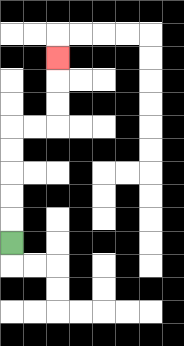{'start': '[0, 10]', 'end': '[2, 2]', 'path_directions': 'U,U,U,U,U,R,R,U,U,U', 'path_coordinates': '[[0, 10], [0, 9], [0, 8], [0, 7], [0, 6], [0, 5], [1, 5], [2, 5], [2, 4], [2, 3], [2, 2]]'}